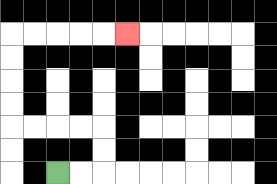{'start': '[2, 7]', 'end': '[5, 1]', 'path_directions': 'R,R,U,U,L,L,L,L,U,U,U,U,R,R,R,R,R', 'path_coordinates': '[[2, 7], [3, 7], [4, 7], [4, 6], [4, 5], [3, 5], [2, 5], [1, 5], [0, 5], [0, 4], [0, 3], [0, 2], [0, 1], [1, 1], [2, 1], [3, 1], [4, 1], [5, 1]]'}